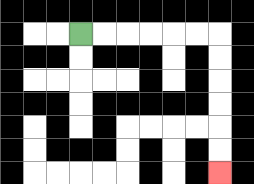{'start': '[3, 1]', 'end': '[9, 7]', 'path_directions': 'R,R,R,R,R,R,D,D,D,D,D,D', 'path_coordinates': '[[3, 1], [4, 1], [5, 1], [6, 1], [7, 1], [8, 1], [9, 1], [9, 2], [9, 3], [9, 4], [9, 5], [9, 6], [9, 7]]'}